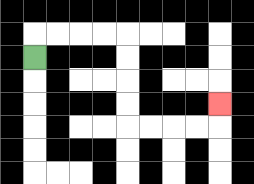{'start': '[1, 2]', 'end': '[9, 4]', 'path_directions': 'U,R,R,R,R,D,D,D,D,R,R,R,R,U', 'path_coordinates': '[[1, 2], [1, 1], [2, 1], [3, 1], [4, 1], [5, 1], [5, 2], [5, 3], [5, 4], [5, 5], [6, 5], [7, 5], [8, 5], [9, 5], [9, 4]]'}